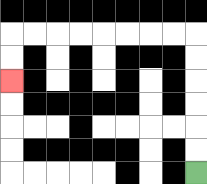{'start': '[8, 7]', 'end': '[0, 3]', 'path_directions': 'U,U,U,U,U,U,L,L,L,L,L,L,L,L,D,D', 'path_coordinates': '[[8, 7], [8, 6], [8, 5], [8, 4], [8, 3], [8, 2], [8, 1], [7, 1], [6, 1], [5, 1], [4, 1], [3, 1], [2, 1], [1, 1], [0, 1], [0, 2], [0, 3]]'}